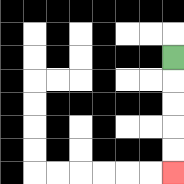{'start': '[7, 2]', 'end': '[7, 7]', 'path_directions': 'D,D,D,D,D', 'path_coordinates': '[[7, 2], [7, 3], [7, 4], [7, 5], [7, 6], [7, 7]]'}